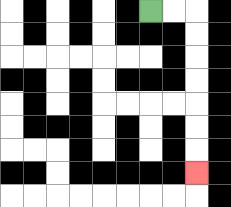{'start': '[6, 0]', 'end': '[8, 7]', 'path_directions': 'R,R,D,D,D,D,D,D,D', 'path_coordinates': '[[6, 0], [7, 0], [8, 0], [8, 1], [8, 2], [8, 3], [8, 4], [8, 5], [8, 6], [8, 7]]'}